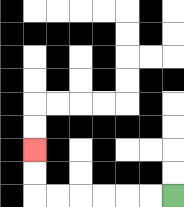{'start': '[7, 8]', 'end': '[1, 6]', 'path_directions': 'L,L,L,L,L,L,U,U', 'path_coordinates': '[[7, 8], [6, 8], [5, 8], [4, 8], [3, 8], [2, 8], [1, 8], [1, 7], [1, 6]]'}